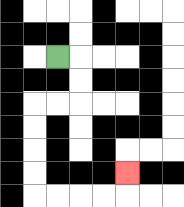{'start': '[2, 2]', 'end': '[5, 7]', 'path_directions': 'R,D,D,L,L,D,D,D,D,R,R,R,R,U', 'path_coordinates': '[[2, 2], [3, 2], [3, 3], [3, 4], [2, 4], [1, 4], [1, 5], [1, 6], [1, 7], [1, 8], [2, 8], [3, 8], [4, 8], [5, 8], [5, 7]]'}